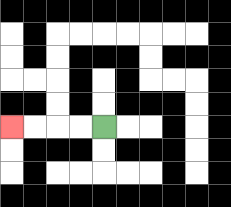{'start': '[4, 5]', 'end': '[0, 5]', 'path_directions': 'L,L,L,L', 'path_coordinates': '[[4, 5], [3, 5], [2, 5], [1, 5], [0, 5]]'}